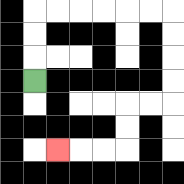{'start': '[1, 3]', 'end': '[2, 6]', 'path_directions': 'U,U,U,R,R,R,R,R,R,D,D,D,D,L,L,D,D,L,L,L', 'path_coordinates': '[[1, 3], [1, 2], [1, 1], [1, 0], [2, 0], [3, 0], [4, 0], [5, 0], [6, 0], [7, 0], [7, 1], [7, 2], [7, 3], [7, 4], [6, 4], [5, 4], [5, 5], [5, 6], [4, 6], [3, 6], [2, 6]]'}